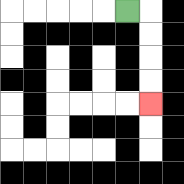{'start': '[5, 0]', 'end': '[6, 4]', 'path_directions': 'R,D,D,D,D', 'path_coordinates': '[[5, 0], [6, 0], [6, 1], [6, 2], [6, 3], [6, 4]]'}